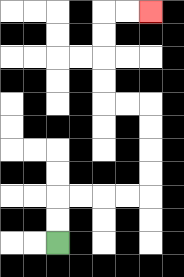{'start': '[2, 10]', 'end': '[6, 0]', 'path_directions': 'U,U,R,R,R,R,U,U,U,U,L,L,U,U,U,U,R,R', 'path_coordinates': '[[2, 10], [2, 9], [2, 8], [3, 8], [4, 8], [5, 8], [6, 8], [6, 7], [6, 6], [6, 5], [6, 4], [5, 4], [4, 4], [4, 3], [4, 2], [4, 1], [4, 0], [5, 0], [6, 0]]'}